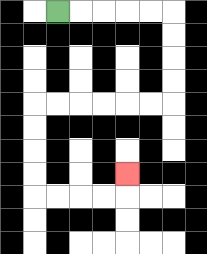{'start': '[2, 0]', 'end': '[5, 7]', 'path_directions': 'R,R,R,R,R,D,D,D,D,L,L,L,L,L,L,D,D,D,D,R,R,R,R,U', 'path_coordinates': '[[2, 0], [3, 0], [4, 0], [5, 0], [6, 0], [7, 0], [7, 1], [7, 2], [7, 3], [7, 4], [6, 4], [5, 4], [4, 4], [3, 4], [2, 4], [1, 4], [1, 5], [1, 6], [1, 7], [1, 8], [2, 8], [3, 8], [4, 8], [5, 8], [5, 7]]'}